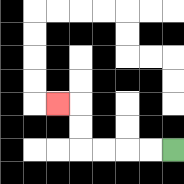{'start': '[7, 6]', 'end': '[2, 4]', 'path_directions': 'L,L,L,L,U,U,L', 'path_coordinates': '[[7, 6], [6, 6], [5, 6], [4, 6], [3, 6], [3, 5], [3, 4], [2, 4]]'}